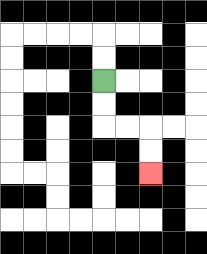{'start': '[4, 3]', 'end': '[6, 7]', 'path_directions': 'D,D,R,R,D,D', 'path_coordinates': '[[4, 3], [4, 4], [4, 5], [5, 5], [6, 5], [6, 6], [6, 7]]'}